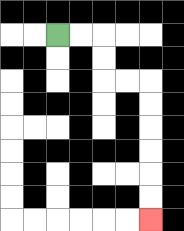{'start': '[2, 1]', 'end': '[6, 9]', 'path_directions': 'R,R,D,D,R,R,D,D,D,D,D,D', 'path_coordinates': '[[2, 1], [3, 1], [4, 1], [4, 2], [4, 3], [5, 3], [6, 3], [6, 4], [6, 5], [6, 6], [6, 7], [6, 8], [6, 9]]'}